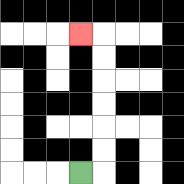{'start': '[3, 7]', 'end': '[3, 1]', 'path_directions': 'R,U,U,U,U,U,U,L', 'path_coordinates': '[[3, 7], [4, 7], [4, 6], [4, 5], [4, 4], [4, 3], [4, 2], [4, 1], [3, 1]]'}